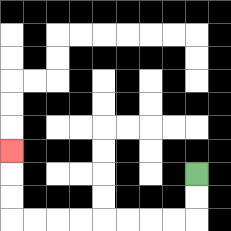{'start': '[8, 7]', 'end': '[0, 6]', 'path_directions': 'D,D,L,L,L,L,L,L,L,L,U,U,U', 'path_coordinates': '[[8, 7], [8, 8], [8, 9], [7, 9], [6, 9], [5, 9], [4, 9], [3, 9], [2, 9], [1, 9], [0, 9], [0, 8], [0, 7], [0, 6]]'}